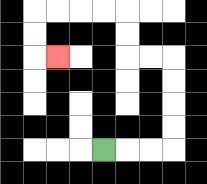{'start': '[4, 6]', 'end': '[2, 2]', 'path_directions': 'R,R,R,U,U,U,U,L,L,U,U,L,L,L,L,D,D,R', 'path_coordinates': '[[4, 6], [5, 6], [6, 6], [7, 6], [7, 5], [7, 4], [7, 3], [7, 2], [6, 2], [5, 2], [5, 1], [5, 0], [4, 0], [3, 0], [2, 0], [1, 0], [1, 1], [1, 2], [2, 2]]'}